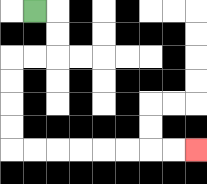{'start': '[1, 0]', 'end': '[8, 6]', 'path_directions': 'R,D,D,L,L,D,D,D,D,R,R,R,R,R,R,R,R', 'path_coordinates': '[[1, 0], [2, 0], [2, 1], [2, 2], [1, 2], [0, 2], [0, 3], [0, 4], [0, 5], [0, 6], [1, 6], [2, 6], [3, 6], [4, 6], [5, 6], [6, 6], [7, 6], [8, 6]]'}